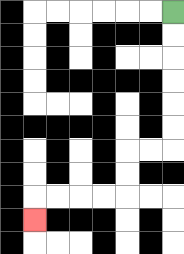{'start': '[7, 0]', 'end': '[1, 9]', 'path_directions': 'D,D,D,D,D,D,L,L,D,D,L,L,L,L,D', 'path_coordinates': '[[7, 0], [7, 1], [7, 2], [7, 3], [7, 4], [7, 5], [7, 6], [6, 6], [5, 6], [5, 7], [5, 8], [4, 8], [3, 8], [2, 8], [1, 8], [1, 9]]'}